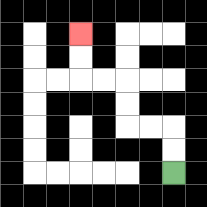{'start': '[7, 7]', 'end': '[3, 1]', 'path_directions': 'U,U,L,L,U,U,L,L,U,U', 'path_coordinates': '[[7, 7], [7, 6], [7, 5], [6, 5], [5, 5], [5, 4], [5, 3], [4, 3], [3, 3], [3, 2], [3, 1]]'}